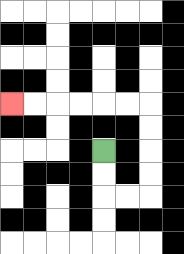{'start': '[4, 6]', 'end': '[0, 4]', 'path_directions': 'D,D,R,R,U,U,U,U,L,L,L,L,L,L', 'path_coordinates': '[[4, 6], [4, 7], [4, 8], [5, 8], [6, 8], [6, 7], [6, 6], [6, 5], [6, 4], [5, 4], [4, 4], [3, 4], [2, 4], [1, 4], [0, 4]]'}